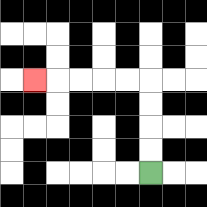{'start': '[6, 7]', 'end': '[1, 3]', 'path_directions': 'U,U,U,U,L,L,L,L,L', 'path_coordinates': '[[6, 7], [6, 6], [6, 5], [6, 4], [6, 3], [5, 3], [4, 3], [3, 3], [2, 3], [1, 3]]'}